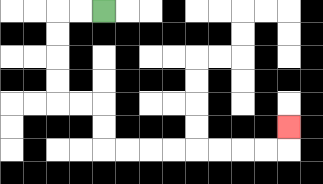{'start': '[4, 0]', 'end': '[12, 5]', 'path_directions': 'L,L,D,D,D,D,R,R,D,D,R,R,R,R,R,R,R,R,U', 'path_coordinates': '[[4, 0], [3, 0], [2, 0], [2, 1], [2, 2], [2, 3], [2, 4], [3, 4], [4, 4], [4, 5], [4, 6], [5, 6], [6, 6], [7, 6], [8, 6], [9, 6], [10, 6], [11, 6], [12, 6], [12, 5]]'}